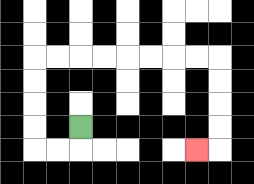{'start': '[3, 5]', 'end': '[8, 6]', 'path_directions': 'D,L,L,U,U,U,U,R,R,R,R,R,R,R,R,D,D,D,D,L', 'path_coordinates': '[[3, 5], [3, 6], [2, 6], [1, 6], [1, 5], [1, 4], [1, 3], [1, 2], [2, 2], [3, 2], [4, 2], [5, 2], [6, 2], [7, 2], [8, 2], [9, 2], [9, 3], [9, 4], [9, 5], [9, 6], [8, 6]]'}